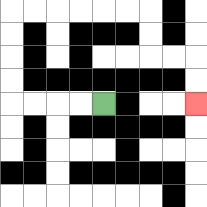{'start': '[4, 4]', 'end': '[8, 4]', 'path_directions': 'L,L,L,L,U,U,U,U,R,R,R,R,R,R,D,D,R,R,D,D', 'path_coordinates': '[[4, 4], [3, 4], [2, 4], [1, 4], [0, 4], [0, 3], [0, 2], [0, 1], [0, 0], [1, 0], [2, 0], [3, 0], [4, 0], [5, 0], [6, 0], [6, 1], [6, 2], [7, 2], [8, 2], [8, 3], [8, 4]]'}